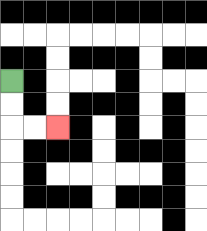{'start': '[0, 3]', 'end': '[2, 5]', 'path_directions': 'D,D,R,R', 'path_coordinates': '[[0, 3], [0, 4], [0, 5], [1, 5], [2, 5]]'}